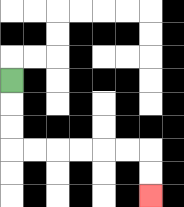{'start': '[0, 3]', 'end': '[6, 8]', 'path_directions': 'D,D,D,R,R,R,R,R,R,D,D', 'path_coordinates': '[[0, 3], [0, 4], [0, 5], [0, 6], [1, 6], [2, 6], [3, 6], [4, 6], [5, 6], [6, 6], [6, 7], [6, 8]]'}